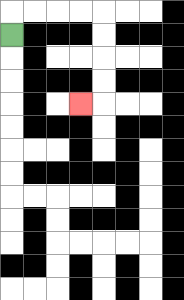{'start': '[0, 1]', 'end': '[3, 4]', 'path_directions': 'U,R,R,R,R,D,D,D,D,L', 'path_coordinates': '[[0, 1], [0, 0], [1, 0], [2, 0], [3, 0], [4, 0], [4, 1], [4, 2], [4, 3], [4, 4], [3, 4]]'}